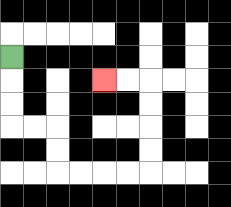{'start': '[0, 2]', 'end': '[4, 3]', 'path_directions': 'D,D,D,R,R,D,D,R,R,R,R,U,U,U,U,L,L', 'path_coordinates': '[[0, 2], [0, 3], [0, 4], [0, 5], [1, 5], [2, 5], [2, 6], [2, 7], [3, 7], [4, 7], [5, 7], [6, 7], [6, 6], [6, 5], [6, 4], [6, 3], [5, 3], [4, 3]]'}